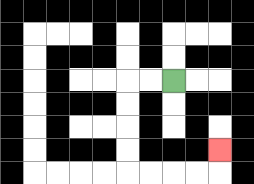{'start': '[7, 3]', 'end': '[9, 6]', 'path_directions': 'L,L,D,D,D,D,R,R,R,R,U', 'path_coordinates': '[[7, 3], [6, 3], [5, 3], [5, 4], [5, 5], [5, 6], [5, 7], [6, 7], [7, 7], [8, 7], [9, 7], [9, 6]]'}